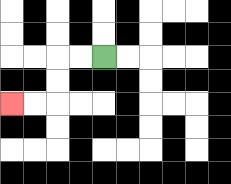{'start': '[4, 2]', 'end': '[0, 4]', 'path_directions': 'L,L,D,D,L,L', 'path_coordinates': '[[4, 2], [3, 2], [2, 2], [2, 3], [2, 4], [1, 4], [0, 4]]'}